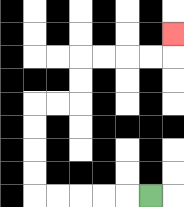{'start': '[6, 8]', 'end': '[7, 1]', 'path_directions': 'L,L,L,L,L,U,U,U,U,R,R,U,U,R,R,R,R,U', 'path_coordinates': '[[6, 8], [5, 8], [4, 8], [3, 8], [2, 8], [1, 8], [1, 7], [1, 6], [1, 5], [1, 4], [2, 4], [3, 4], [3, 3], [3, 2], [4, 2], [5, 2], [6, 2], [7, 2], [7, 1]]'}